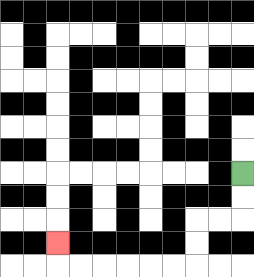{'start': '[10, 7]', 'end': '[2, 10]', 'path_directions': 'D,D,L,L,D,D,L,L,L,L,L,L,U', 'path_coordinates': '[[10, 7], [10, 8], [10, 9], [9, 9], [8, 9], [8, 10], [8, 11], [7, 11], [6, 11], [5, 11], [4, 11], [3, 11], [2, 11], [2, 10]]'}